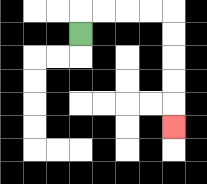{'start': '[3, 1]', 'end': '[7, 5]', 'path_directions': 'U,R,R,R,R,D,D,D,D,D', 'path_coordinates': '[[3, 1], [3, 0], [4, 0], [5, 0], [6, 0], [7, 0], [7, 1], [7, 2], [7, 3], [7, 4], [7, 5]]'}